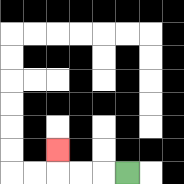{'start': '[5, 7]', 'end': '[2, 6]', 'path_directions': 'L,L,L,U', 'path_coordinates': '[[5, 7], [4, 7], [3, 7], [2, 7], [2, 6]]'}